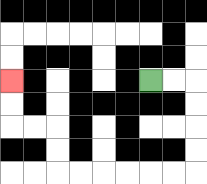{'start': '[6, 3]', 'end': '[0, 3]', 'path_directions': 'R,R,D,D,D,D,L,L,L,L,L,L,U,U,L,L,U,U', 'path_coordinates': '[[6, 3], [7, 3], [8, 3], [8, 4], [8, 5], [8, 6], [8, 7], [7, 7], [6, 7], [5, 7], [4, 7], [3, 7], [2, 7], [2, 6], [2, 5], [1, 5], [0, 5], [0, 4], [0, 3]]'}